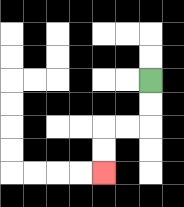{'start': '[6, 3]', 'end': '[4, 7]', 'path_directions': 'D,D,L,L,D,D', 'path_coordinates': '[[6, 3], [6, 4], [6, 5], [5, 5], [4, 5], [4, 6], [4, 7]]'}